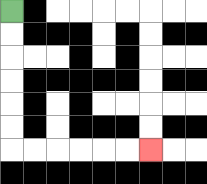{'start': '[0, 0]', 'end': '[6, 6]', 'path_directions': 'D,D,D,D,D,D,R,R,R,R,R,R', 'path_coordinates': '[[0, 0], [0, 1], [0, 2], [0, 3], [0, 4], [0, 5], [0, 6], [1, 6], [2, 6], [3, 6], [4, 6], [5, 6], [6, 6]]'}